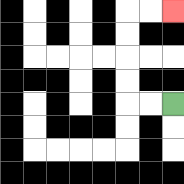{'start': '[7, 4]', 'end': '[7, 0]', 'path_directions': 'L,L,U,U,U,U,R,R', 'path_coordinates': '[[7, 4], [6, 4], [5, 4], [5, 3], [5, 2], [5, 1], [5, 0], [6, 0], [7, 0]]'}